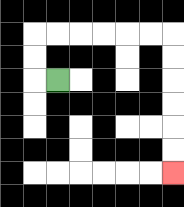{'start': '[2, 3]', 'end': '[7, 7]', 'path_directions': 'L,U,U,R,R,R,R,R,R,D,D,D,D,D,D', 'path_coordinates': '[[2, 3], [1, 3], [1, 2], [1, 1], [2, 1], [3, 1], [4, 1], [5, 1], [6, 1], [7, 1], [7, 2], [7, 3], [7, 4], [7, 5], [7, 6], [7, 7]]'}